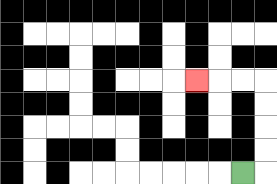{'start': '[10, 7]', 'end': '[8, 3]', 'path_directions': 'R,U,U,U,U,L,L,L', 'path_coordinates': '[[10, 7], [11, 7], [11, 6], [11, 5], [11, 4], [11, 3], [10, 3], [9, 3], [8, 3]]'}